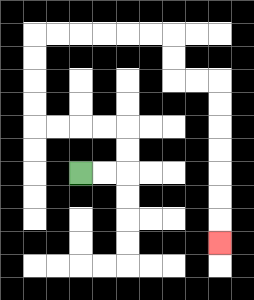{'start': '[3, 7]', 'end': '[9, 10]', 'path_directions': 'R,R,U,U,L,L,L,L,U,U,U,U,R,R,R,R,R,R,D,D,R,R,D,D,D,D,D,D,D', 'path_coordinates': '[[3, 7], [4, 7], [5, 7], [5, 6], [5, 5], [4, 5], [3, 5], [2, 5], [1, 5], [1, 4], [1, 3], [1, 2], [1, 1], [2, 1], [3, 1], [4, 1], [5, 1], [6, 1], [7, 1], [7, 2], [7, 3], [8, 3], [9, 3], [9, 4], [9, 5], [9, 6], [9, 7], [9, 8], [9, 9], [9, 10]]'}